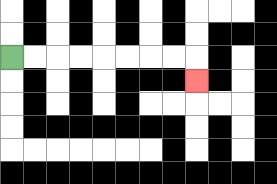{'start': '[0, 2]', 'end': '[8, 3]', 'path_directions': 'R,R,R,R,R,R,R,R,D', 'path_coordinates': '[[0, 2], [1, 2], [2, 2], [3, 2], [4, 2], [5, 2], [6, 2], [7, 2], [8, 2], [8, 3]]'}